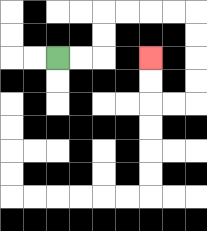{'start': '[2, 2]', 'end': '[6, 2]', 'path_directions': 'R,R,U,U,R,R,R,R,D,D,D,D,L,L,U,U', 'path_coordinates': '[[2, 2], [3, 2], [4, 2], [4, 1], [4, 0], [5, 0], [6, 0], [7, 0], [8, 0], [8, 1], [8, 2], [8, 3], [8, 4], [7, 4], [6, 4], [6, 3], [6, 2]]'}